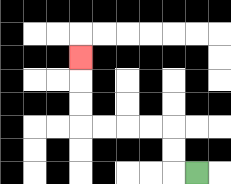{'start': '[8, 7]', 'end': '[3, 2]', 'path_directions': 'L,U,U,L,L,L,L,U,U,U', 'path_coordinates': '[[8, 7], [7, 7], [7, 6], [7, 5], [6, 5], [5, 5], [4, 5], [3, 5], [3, 4], [3, 3], [3, 2]]'}